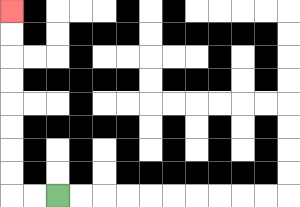{'start': '[2, 8]', 'end': '[0, 0]', 'path_directions': 'L,L,U,U,U,U,U,U,U,U', 'path_coordinates': '[[2, 8], [1, 8], [0, 8], [0, 7], [0, 6], [0, 5], [0, 4], [0, 3], [0, 2], [0, 1], [0, 0]]'}